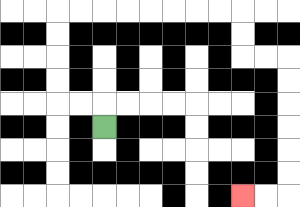{'start': '[4, 5]', 'end': '[10, 8]', 'path_directions': 'U,L,L,U,U,U,U,R,R,R,R,R,R,R,R,D,D,R,R,D,D,D,D,D,D,L,L', 'path_coordinates': '[[4, 5], [4, 4], [3, 4], [2, 4], [2, 3], [2, 2], [2, 1], [2, 0], [3, 0], [4, 0], [5, 0], [6, 0], [7, 0], [8, 0], [9, 0], [10, 0], [10, 1], [10, 2], [11, 2], [12, 2], [12, 3], [12, 4], [12, 5], [12, 6], [12, 7], [12, 8], [11, 8], [10, 8]]'}